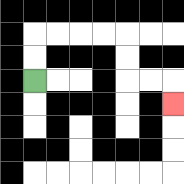{'start': '[1, 3]', 'end': '[7, 4]', 'path_directions': 'U,U,R,R,R,R,D,D,R,R,D', 'path_coordinates': '[[1, 3], [1, 2], [1, 1], [2, 1], [3, 1], [4, 1], [5, 1], [5, 2], [5, 3], [6, 3], [7, 3], [7, 4]]'}